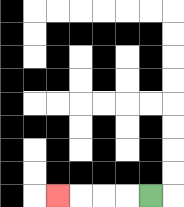{'start': '[6, 8]', 'end': '[2, 8]', 'path_directions': 'L,L,L,L', 'path_coordinates': '[[6, 8], [5, 8], [4, 8], [3, 8], [2, 8]]'}